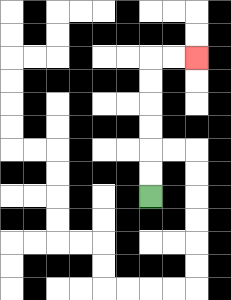{'start': '[6, 8]', 'end': '[8, 2]', 'path_directions': 'U,U,U,U,U,U,R,R', 'path_coordinates': '[[6, 8], [6, 7], [6, 6], [6, 5], [6, 4], [6, 3], [6, 2], [7, 2], [8, 2]]'}